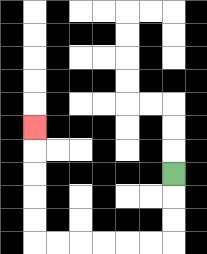{'start': '[7, 7]', 'end': '[1, 5]', 'path_directions': 'D,D,D,L,L,L,L,L,L,U,U,U,U,U', 'path_coordinates': '[[7, 7], [7, 8], [7, 9], [7, 10], [6, 10], [5, 10], [4, 10], [3, 10], [2, 10], [1, 10], [1, 9], [1, 8], [1, 7], [1, 6], [1, 5]]'}